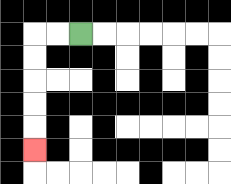{'start': '[3, 1]', 'end': '[1, 6]', 'path_directions': 'L,L,D,D,D,D,D', 'path_coordinates': '[[3, 1], [2, 1], [1, 1], [1, 2], [1, 3], [1, 4], [1, 5], [1, 6]]'}